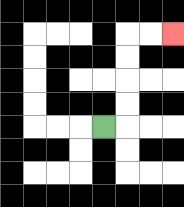{'start': '[4, 5]', 'end': '[7, 1]', 'path_directions': 'R,U,U,U,U,R,R', 'path_coordinates': '[[4, 5], [5, 5], [5, 4], [5, 3], [5, 2], [5, 1], [6, 1], [7, 1]]'}